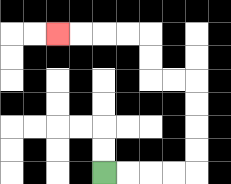{'start': '[4, 7]', 'end': '[2, 1]', 'path_directions': 'R,R,R,R,U,U,U,U,L,L,U,U,L,L,L,L', 'path_coordinates': '[[4, 7], [5, 7], [6, 7], [7, 7], [8, 7], [8, 6], [8, 5], [8, 4], [8, 3], [7, 3], [6, 3], [6, 2], [6, 1], [5, 1], [4, 1], [3, 1], [2, 1]]'}